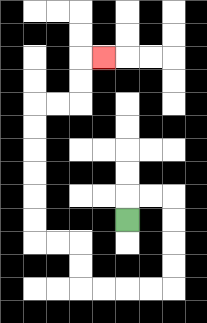{'start': '[5, 9]', 'end': '[4, 2]', 'path_directions': 'U,R,R,D,D,D,D,L,L,L,L,U,U,L,L,U,U,U,U,U,U,R,R,U,U,R', 'path_coordinates': '[[5, 9], [5, 8], [6, 8], [7, 8], [7, 9], [7, 10], [7, 11], [7, 12], [6, 12], [5, 12], [4, 12], [3, 12], [3, 11], [3, 10], [2, 10], [1, 10], [1, 9], [1, 8], [1, 7], [1, 6], [1, 5], [1, 4], [2, 4], [3, 4], [3, 3], [3, 2], [4, 2]]'}